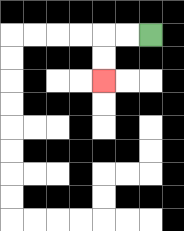{'start': '[6, 1]', 'end': '[4, 3]', 'path_directions': 'L,L,D,D', 'path_coordinates': '[[6, 1], [5, 1], [4, 1], [4, 2], [4, 3]]'}